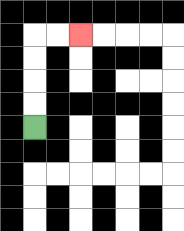{'start': '[1, 5]', 'end': '[3, 1]', 'path_directions': 'U,U,U,U,R,R', 'path_coordinates': '[[1, 5], [1, 4], [1, 3], [1, 2], [1, 1], [2, 1], [3, 1]]'}